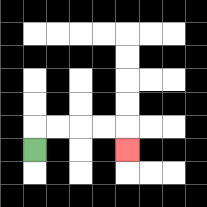{'start': '[1, 6]', 'end': '[5, 6]', 'path_directions': 'U,R,R,R,R,D', 'path_coordinates': '[[1, 6], [1, 5], [2, 5], [3, 5], [4, 5], [5, 5], [5, 6]]'}